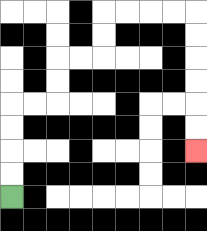{'start': '[0, 8]', 'end': '[8, 6]', 'path_directions': 'U,U,U,U,R,R,U,U,R,R,U,U,R,R,R,R,D,D,D,D,D,D', 'path_coordinates': '[[0, 8], [0, 7], [0, 6], [0, 5], [0, 4], [1, 4], [2, 4], [2, 3], [2, 2], [3, 2], [4, 2], [4, 1], [4, 0], [5, 0], [6, 0], [7, 0], [8, 0], [8, 1], [8, 2], [8, 3], [8, 4], [8, 5], [8, 6]]'}